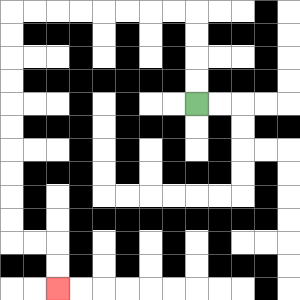{'start': '[8, 4]', 'end': '[2, 12]', 'path_directions': 'U,U,U,U,L,L,L,L,L,L,L,L,D,D,D,D,D,D,D,D,D,D,R,R,D,D', 'path_coordinates': '[[8, 4], [8, 3], [8, 2], [8, 1], [8, 0], [7, 0], [6, 0], [5, 0], [4, 0], [3, 0], [2, 0], [1, 0], [0, 0], [0, 1], [0, 2], [0, 3], [0, 4], [0, 5], [0, 6], [0, 7], [0, 8], [0, 9], [0, 10], [1, 10], [2, 10], [2, 11], [2, 12]]'}